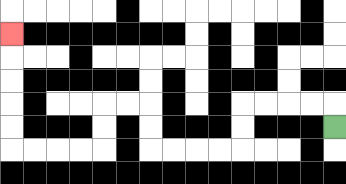{'start': '[14, 5]', 'end': '[0, 1]', 'path_directions': 'U,L,L,L,L,D,D,L,L,L,L,U,U,L,L,D,D,L,L,L,L,U,U,U,U,U', 'path_coordinates': '[[14, 5], [14, 4], [13, 4], [12, 4], [11, 4], [10, 4], [10, 5], [10, 6], [9, 6], [8, 6], [7, 6], [6, 6], [6, 5], [6, 4], [5, 4], [4, 4], [4, 5], [4, 6], [3, 6], [2, 6], [1, 6], [0, 6], [0, 5], [0, 4], [0, 3], [0, 2], [0, 1]]'}